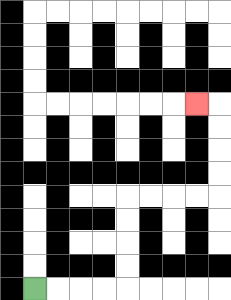{'start': '[1, 12]', 'end': '[8, 4]', 'path_directions': 'R,R,R,R,U,U,U,U,R,R,R,R,U,U,U,U,L', 'path_coordinates': '[[1, 12], [2, 12], [3, 12], [4, 12], [5, 12], [5, 11], [5, 10], [5, 9], [5, 8], [6, 8], [7, 8], [8, 8], [9, 8], [9, 7], [9, 6], [9, 5], [9, 4], [8, 4]]'}